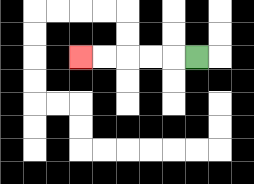{'start': '[8, 2]', 'end': '[3, 2]', 'path_directions': 'L,L,L,L,L', 'path_coordinates': '[[8, 2], [7, 2], [6, 2], [5, 2], [4, 2], [3, 2]]'}